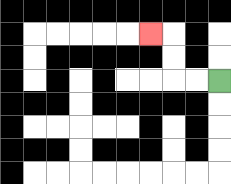{'start': '[9, 3]', 'end': '[6, 1]', 'path_directions': 'L,L,U,U,L', 'path_coordinates': '[[9, 3], [8, 3], [7, 3], [7, 2], [7, 1], [6, 1]]'}